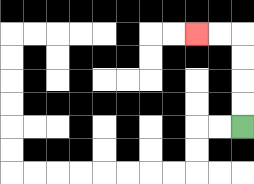{'start': '[10, 5]', 'end': '[8, 1]', 'path_directions': 'U,U,U,U,L,L', 'path_coordinates': '[[10, 5], [10, 4], [10, 3], [10, 2], [10, 1], [9, 1], [8, 1]]'}